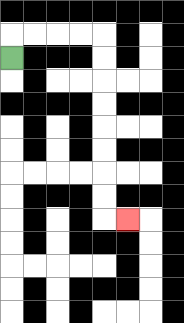{'start': '[0, 2]', 'end': '[5, 9]', 'path_directions': 'U,R,R,R,R,D,D,D,D,D,D,D,D,R', 'path_coordinates': '[[0, 2], [0, 1], [1, 1], [2, 1], [3, 1], [4, 1], [4, 2], [4, 3], [4, 4], [4, 5], [4, 6], [4, 7], [4, 8], [4, 9], [5, 9]]'}